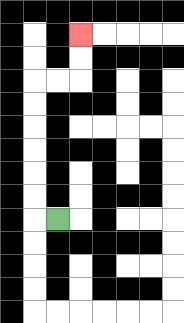{'start': '[2, 9]', 'end': '[3, 1]', 'path_directions': 'L,U,U,U,U,U,U,R,R,U,U', 'path_coordinates': '[[2, 9], [1, 9], [1, 8], [1, 7], [1, 6], [1, 5], [1, 4], [1, 3], [2, 3], [3, 3], [3, 2], [3, 1]]'}